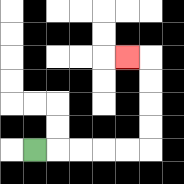{'start': '[1, 6]', 'end': '[5, 2]', 'path_directions': 'R,R,R,R,R,U,U,U,U,L', 'path_coordinates': '[[1, 6], [2, 6], [3, 6], [4, 6], [5, 6], [6, 6], [6, 5], [6, 4], [6, 3], [6, 2], [5, 2]]'}